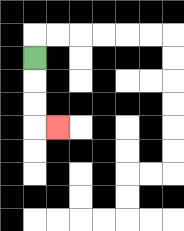{'start': '[1, 2]', 'end': '[2, 5]', 'path_directions': 'D,D,D,R', 'path_coordinates': '[[1, 2], [1, 3], [1, 4], [1, 5], [2, 5]]'}